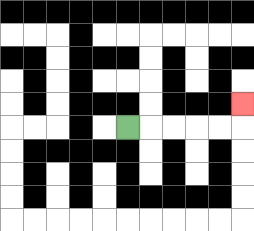{'start': '[5, 5]', 'end': '[10, 4]', 'path_directions': 'R,R,R,R,R,U', 'path_coordinates': '[[5, 5], [6, 5], [7, 5], [8, 5], [9, 5], [10, 5], [10, 4]]'}